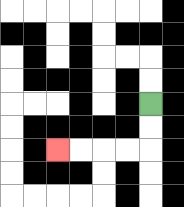{'start': '[6, 4]', 'end': '[2, 6]', 'path_directions': 'D,D,L,L,L,L', 'path_coordinates': '[[6, 4], [6, 5], [6, 6], [5, 6], [4, 6], [3, 6], [2, 6]]'}